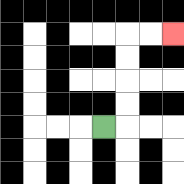{'start': '[4, 5]', 'end': '[7, 1]', 'path_directions': 'R,U,U,U,U,R,R', 'path_coordinates': '[[4, 5], [5, 5], [5, 4], [5, 3], [5, 2], [5, 1], [6, 1], [7, 1]]'}